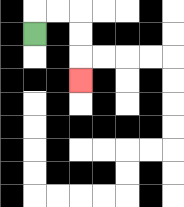{'start': '[1, 1]', 'end': '[3, 3]', 'path_directions': 'U,R,R,D,D,D', 'path_coordinates': '[[1, 1], [1, 0], [2, 0], [3, 0], [3, 1], [3, 2], [3, 3]]'}